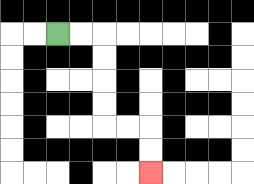{'start': '[2, 1]', 'end': '[6, 7]', 'path_directions': 'R,R,D,D,D,D,R,R,D,D', 'path_coordinates': '[[2, 1], [3, 1], [4, 1], [4, 2], [4, 3], [4, 4], [4, 5], [5, 5], [6, 5], [6, 6], [6, 7]]'}